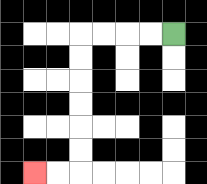{'start': '[7, 1]', 'end': '[1, 7]', 'path_directions': 'L,L,L,L,D,D,D,D,D,D,L,L', 'path_coordinates': '[[7, 1], [6, 1], [5, 1], [4, 1], [3, 1], [3, 2], [3, 3], [3, 4], [3, 5], [3, 6], [3, 7], [2, 7], [1, 7]]'}